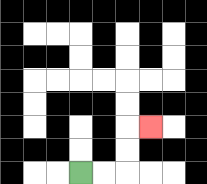{'start': '[3, 7]', 'end': '[6, 5]', 'path_directions': 'R,R,U,U,R', 'path_coordinates': '[[3, 7], [4, 7], [5, 7], [5, 6], [5, 5], [6, 5]]'}